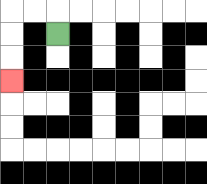{'start': '[2, 1]', 'end': '[0, 3]', 'path_directions': 'U,L,L,D,D,D', 'path_coordinates': '[[2, 1], [2, 0], [1, 0], [0, 0], [0, 1], [0, 2], [0, 3]]'}